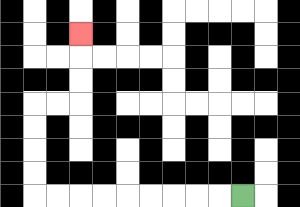{'start': '[10, 8]', 'end': '[3, 1]', 'path_directions': 'L,L,L,L,L,L,L,L,L,U,U,U,U,R,R,U,U,U', 'path_coordinates': '[[10, 8], [9, 8], [8, 8], [7, 8], [6, 8], [5, 8], [4, 8], [3, 8], [2, 8], [1, 8], [1, 7], [1, 6], [1, 5], [1, 4], [2, 4], [3, 4], [3, 3], [3, 2], [3, 1]]'}